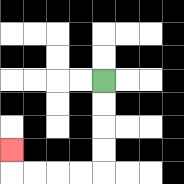{'start': '[4, 3]', 'end': '[0, 6]', 'path_directions': 'D,D,D,D,L,L,L,L,U', 'path_coordinates': '[[4, 3], [4, 4], [4, 5], [4, 6], [4, 7], [3, 7], [2, 7], [1, 7], [0, 7], [0, 6]]'}